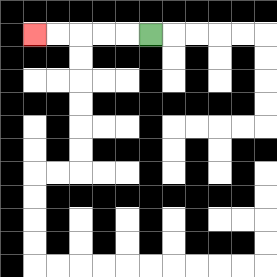{'start': '[6, 1]', 'end': '[1, 1]', 'path_directions': 'L,L,L,L,L', 'path_coordinates': '[[6, 1], [5, 1], [4, 1], [3, 1], [2, 1], [1, 1]]'}